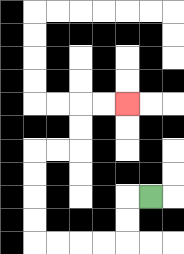{'start': '[6, 8]', 'end': '[5, 4]', 'path_directions': 'L,D,D,L,L,L,L,U,U,U,U,R,R,U,U,R,R', 'path_coordinates': '[[6, 8], [5, 8], [5, 9], [5, 10], [4, 10], [3, 10], [2, 10], [1, 10], [1, 9], [1, 8], [1, 7], [1, 6], [2, 6], [3, 6], [3, 5], [3, 4], [4, 4], [5, 4]]'}